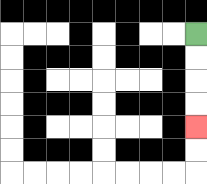{'start': '[8, 1]', 'end': '[8, 5]', 'path_directions': 'D,D,D,D', 'path_coordinates': '[[8, 1], [8, 2], [8, 3], [8, 4], [8, 5]]'}